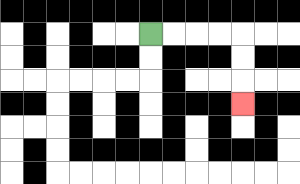{'start': '[6, 1]', 'end': '[10, 4]', 'path_directions': 'R,R,R,R,D,D,D', 'path_coordinates': '[[6, 1], [7, 1], [8, 1], [9, 1], [10, 1], [10, 2], [10, 3], [10, 4]]'}